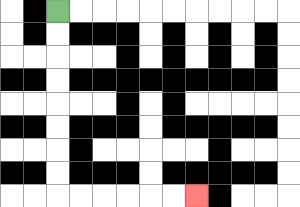{'start': '[2, 0]', 'end': '[8, 8]', 'path_directions': 'D,D,D,D,D,D,D,D,R,R,R,R,R,R', 'path_coordinates': '[[2, 0], [2, 1], [2, 2], [2, 3], [2, 4], [2, 5], [2, 6], [2, 7], [2, 8], [3, 8], [4, 8], [5, 8], [6, 8], [7, 8], [8, 8]]'}